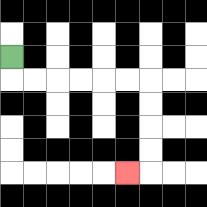{'start': '[0, 2]', 'end': '[5, 7]', 'path_directions': 'D,R,R,R,R,R,R,D,D,D,D,L', 'path_coordinates': '[[0, 2], [0, 3], [1, 3], [2, 3], [3, 3], [4, 3], [5, 3], [6, 3], [6, 4], [6, 5], [6, 6], [6, 7], [5, 7]]'}